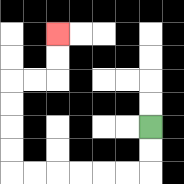{'start': '[6, 5]', 'end': '[2, 1]', 'path_directions': 'D,D,L,L,L,L,L,L,U,U,U,U,R,R,U,U', 'path_coordinates': '[[6, 5], [6, 6], [6, 7], [5, 7], [4, 7], [3, 7], [2, 7], [1, 7], [0, 7], [0, 6], [0, 5], [0, 4], [0, 3], [1, 3], [2, 3], [2, 2], [2, 1]]'}